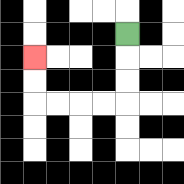{'start': '[5, 1]', 'end': '[1, 2]', 'path_directions': 'D,D,D,L,L,L,L,U,U', 'path_coordinates': '[[5, 1], [5, 2], [5, 3], [5, 4], [4, 4], [3, 4], [2, 4], [1, 4], [1, 3], [1, 2]]'}